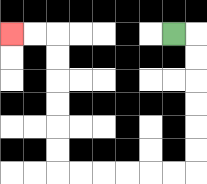{'start': '[7, 1]', 'end': '[0, 1]', 'path_directions': 'R,D,D,D,D,D,D,L,L,L,L,L,L,U,U,U,U,U,U,L,L', 'path_coordinates': '[[7, 1], [8, 1], [8, 2], [8, 3], [8, 4], [8, 5], [8, 6], [8, 7], [7, 7], [6, 7], [5, 7], [4, 7], [3, 7], [2, 7], [2, 6], [2, 5], [2, 4], [2, 3], [2, 2], [2, 1], [1, 1], [0, 1]]'}